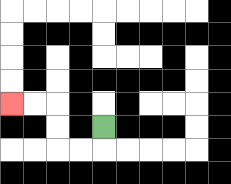{'start': '[4, 5]', 'end': '[0, 4]', 'path_directions': 'D,L,L,U,U,L,L', 'path_coordinates': '[[4, 5], [4, 6], [3, 6], [2, 6], [2, 5], [2, 4], [1, 4], [0, 4]]'}